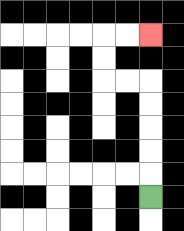{'start': '[6, 8]', 'end': '[6, 1]', 'path_directions': 'U,U,U,U,U,L,L,U,U,R,R', 'path_coordinates': '[[6, 8], [6, 7], [6, 6], [6, 5], [6, 4], [6, 3], [5, 3], [4, 3], [4, 2], [4, 1], [5, 1], [6, 1]]'}